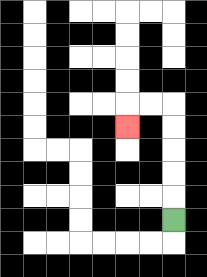{'start': '[7, 9]', 'end': '[5, 5]', 'path_directions': 'U,U,U,U,U,L,L,D', 'path_coordinates': '[[7, 9], [7, 8], [7, 7], [7, 6], [7, 5], [7, 4], [6, 4], [5, 4], [5, 5]]'}